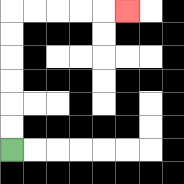{'start': '[0, 6]', 'end': '[5, 0]', 'path_directions': 'U,U,U,U,U,U,R,R,R,R,R', 'path_coordinates': '[[0, 6], [0, 5], [0, 4], [0, 3], [0, 2], [0, 1], [0, 0], [1, 0], [2, 0], [3, 0], [4, 0], [5, 0]]'}